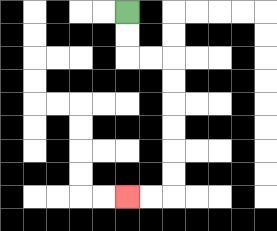{'start': '[5, 0]', 'end': '[5, 8]', 'path_directions': 'D,D,R,R,D,D,D,D,D,D,L,L', 'path_coordinates': '[[5, 0], [5, 1], [5, 2], [6, 2], [7, 2], [7, 3], [7, 4], [7, 5], [7, 6], [7, 7], [7, 8], [6, 8], [5, 8]]'}